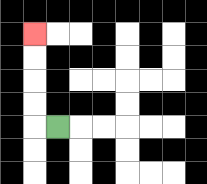{'start': '[2, 5]', 'end': '[1, 1]', 'path_directions': 'L,U,U,U,U', 'path_coordinates': '[[2, 5], [1, 5], [1, 4], [1, 3], [1, 2], [1, 1]]'}